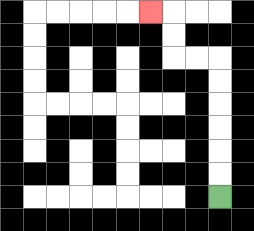{'start': '[9, 8]', 'end': '[6, 0]', 'path_directions': 'U,U,U,U,U,U,L,L,U,U,L', 'path_coordinates': '[[9, 8], [9, 7], [9, 6], [9, 5], [9, 4], [9, 3], [9, 2], [8, 2], [7, 2], [7, 1], [7, 0], [6, 0]]'}